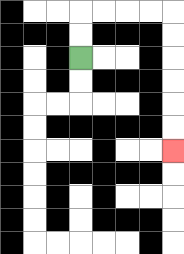{'start': '[3, 2]', 'end': '[7, 6]', 'path_directions': 'U,U,R,R,R,R,D,D,D,D,D,D', 'path_coordinates': '[[3, 2], [3, 1], [3, 0], [4, 0], [5, 0], [6, 0], [7, 0], [7, 1], [7, 2], [7, 3], [7, 4], [7, 5], [7, 6]]'}